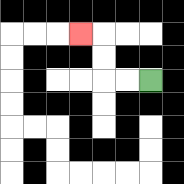{'start': '[6, 3]', 'end': '[3, 1]', 'path_directions': 'L,L,U,U,L', 'path_coordinates': '[[6, 3], [5, 3], [4, 3], [4, 2], [4, 1], [3, 1]]'}